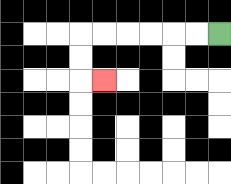{'start': '[9, 1]', 'end': '[4, 3]', 'path_directions': 'L,L,L,L,L,L,D,D,R', 'path_coordinates': '[[9, 1], [8, 1], [7, 1], [6, 1], [5, 1], [4, 1], [3, 1], [3, 2], [3, 3], [4, 3]]'}